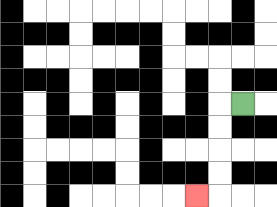{'start': '[10, 4]', 'end': '[8, 8]', 'path_directions': 'L,D,D,D,D,L', 'path_coordinates': '[[10, 4], [9, 4], [9, 5], [9, 6], [9, 7], [9, 8], [8, 8]]'}